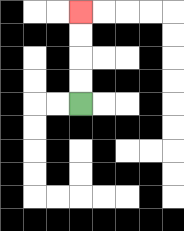{'start': '[3, 4]', 'end': '[3, 0]', 'path_directions': 'U,U,U,U', 'path_coordinates': '[[3, 4], [3, 3], [3, 2], [3, 1], [3, 0]]'}